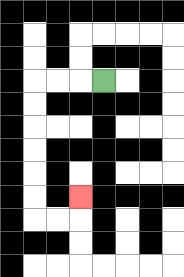{'start': '[4, 3]', 'end': '[3, 8]', 'path_directions': 'L,L,L,D,D,D,D,D,D,R,R,U', 'path_coordinates': '[[4, 3], [3, 3], [2, 3], [1, 3], [1, 4], [1, 5], [1, 6], [1, 7], [1, 8], [1, 9], [2, 9], [3, 9], [3, 8]]'}